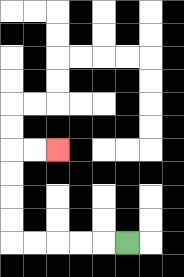{'start': '[5, 10]', 'end': '[2, 6]', 'path_directions': 'L,L,L,L,L,U,U,U,U,R,R', 'path_coordinates': '[[5, 10], [4, 10], [3, 10], [2, 10], [1, 10], [0, 10], [0, 9], [0, 8], [0, 7], [0, 6], [1, 6], [2, 6]]'}